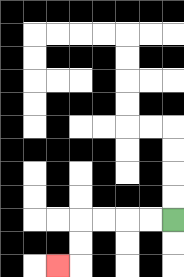{'start': '[7, 9]', 'end': '[2, 11]', 'path_directions': 'L,L,L,L,D,D,L', 'path_coordinates': '[[7, 9], [6, 9], [5, 9], [4, 9], [3, 9], [3, 10], [3, 11], [2, 11]]'}